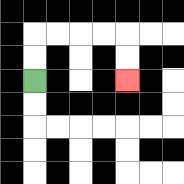{'start': '[1, 3]', 'end': '[5, 3]', 'path_directions': 'U,U,R,R,R,R,D,D', 'path_coordinates': '[[1, 3], [1, 2], [1, 1], [2, 1], [3, 1], [4, 1], [5, 1], [5, 2], [5, 3]]'}